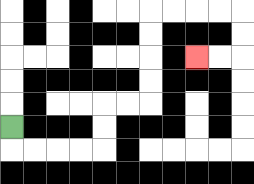{'start': '[0, 5]', 'end': '[8, 2]', 'path_directions': 'D,R,R,R,R,U,U,R,R,U,U,U,U,R,R,R,R,D,D,L,L', 'path_coordinates': '[[0, 5], [0, 6], [1, 6], [2, 6], [3, 6], [4, 6], [4, 5], [4, 4], [5, 4], [6, 4], [6, 3], [6, 2], [6, 1], [6, 0], [7, 0], [8, 0], [9, 0], [10, 0], [10, 1], [10, 2], [9, 2], [8, 2]]'}